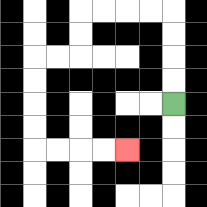{'start': '[7, 4]', 'end': '[5, 6]', 'path_directions': 'U,U,U,U,L,L,L,L,D,D,L,L,D,D,D,D,R,R,R,R', 'path_coordinates': '[[7, 4], [7, 3], [7, 2], [7, 1], [7, 0], [6, 0], [5, 0], [4, 0], [3, 0], [3, 1], [3, 2], [2, 2], [1, 2], [1, 3], [1, 4], [1, 5], [1, 6], [2, 6], [3, 6], [4, 6], [5, 6]]'}